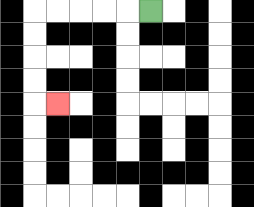{'start': '[6, 0]', 'end': '[2, 4]', 'path_directions': 'L,L,L,L,L,D,D,D,D,R', 'path_coordinates': '[[6, 0], [5, 0], [4, 0], [3, 0], [2, 0], [1, 0], [1, 1], [1, 2], [1, 3], [1, 4], [2, 4]]'}